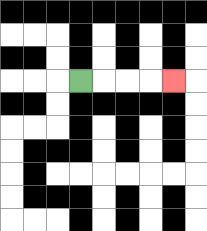{'start': '[3, 3]', 'end': '[7, 3]', 'path_directions': 'R,R,R,R', 'path_coordinates': '[[3, 3], [4, 3], [5, 3], [6, 3], [7, 3]]'}